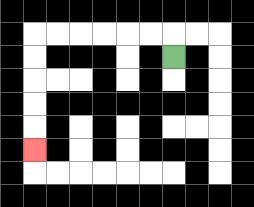{'start': '[7, 2]', 'end': '[1, 6]', 'path_directions': 'U,L,L,L,L,L,L,D,D,D,D,D', 'path_coordinates': '[[7, 2], [7, 1], [6, 1], [5, 1], [4, 1], [3, 1], [2, 1], [1, 1], [1, 2], [1, 3], [1, 4], [1, 5], [1, 6]]'}